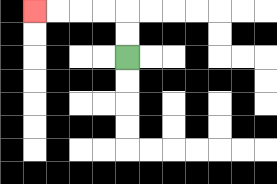{'start': '[5, 2]', 'end': '[1, 0]', 'path_directions': 'U,U,L,L,L,L', 'path_coordinates': '[[5, 2], [5, 1], [5, 0], [4, 0], [3, 0], [2, 0], [1, 0]]'}